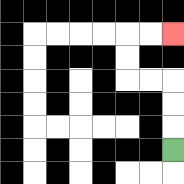{'start': '[7, 6]', 'end': '[7, 1]', 'path_directions': 'U,U,U,L,L,U,U,R,R', 'path_coordinates': '[[7, 6], [7, 5], [7, 4], [7, 3], [6, 3], [5, 3], [5, 2], [5, 1], [6, 1], [7, 1]]'}